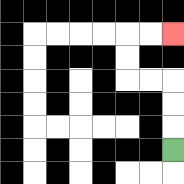{'start': '[7, 6]', 'end': '[7, 1]', 'path_directions': 'U,U,U,L,L,U,U,R,R', 'path_coordinates': '[[7, 6], [7, 5], [7, 4], [7, 3], [6, 3], [5, 3], [5, 2], [5, 1], [6, 1], [7, 1]]'}